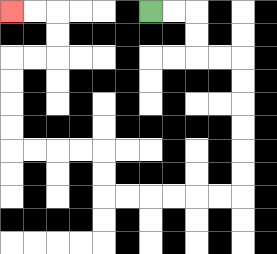{'start': '[6, 0]', 'end': '[0, 0]', 'path_directions': 'R,R,D,D,R,R,D,D,D,D,D,D,L,L,L,L,L,L,U,U,L,L,L,L,U,U,U,U,R,R,U,U,L,L', 'path_coordinates': '[[6, 0], [7, 0], [8, 0], [8, 1], [8, 2], [9, 2], [10, 2], [10, 3], [10, 4], [10, 5], [10, 6], [10, 7], [10, 8], [9, 8], [8, 8], [7, 8], [6, 8], [5, 8], [4, 8], [4, 7], [4, 6], [3, 6], [2, 6], [1, 6], [0, 6], [0, 5], [0, 4], [0, 3], [0, 2], [1, 2], [2, 2], [2, 1], [2, 0], [1, 0], [0, 0]]'}